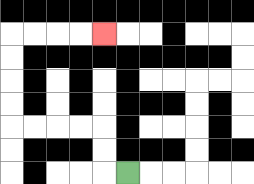{'start': '[5, 7]', 'end': '[4, 1]', 'path_directions': 'L,U,U,L,L,L,L,U,U,U,U,R,R,R,R', 'path_coordinates': '[[5, 7], [4, 7], [4, 6], [4, 5], [3, 5], [2, 5], [1, 5], [0, 5], [0, 4], [0, 3], [0, 2], [0, 1], [1, 1], [2, 1], [3, 1], [4, 1]]'}